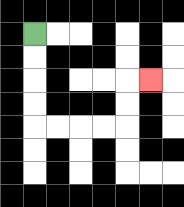{'start': '[1, 1]', 'end': '[6, 3]', 'path_directions': 'D,D,D,D,R,R,R,R,U,U,R', 'path_coordinates': '[[1, 1], [1, 2], [1, 3], [1, 4], [1, 5], [2, 5], [3, 5], [4, 5], [5, 5], [5, 4], [5, 3], [6, 3]]'}